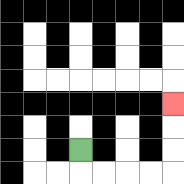{'start': '[3, 6]', 'end': '[7, 4]', 'path_directions': 'D,R,R,R,R,U,U,U', 'path_coordinates': '[[3, 6], [3, 7], [4, 7], [5, 7], [6, 7], [7, 7], [7, 6], [7, 5], [7, 4]]'}